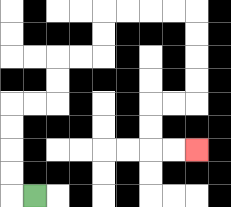{'start': '[1, 8]', 'end': '[8, 6]', 'path_directions': 'L,U,U,U,U,R,R,U,U,R,R,U,U,R,R,R,R,D,D,D,D,L,L,D,D,R,R', 'path_coordinates': '[[1, 8], [0, 8], [0, 7], [0, 6], [0, 5], [0, 4], [1, 4], [2, 4], [2, 3], [2, 2], [3, 2], [4, 2], [4, 1], [4, 0], [5, 0], [6, 0], [7, 0], [8, 0], [8, 1], [8, 2], [8, 3], [8, 4], [7, 4], [6, 4], [6, 5], [6, 6], [7, 6], [8, 6]]'}